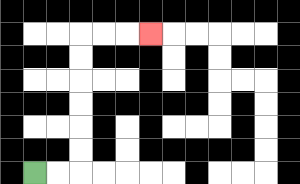{'start': '[1, 7]', 'end': '[6, 1]', 'path_directions': 'R,R,U,U,U,U,U,U,R,R,R', 'path_coordinates': '[[1, 7], [2, 7], [3, 7], [3, 6], [3, 5], [3, 4], [3, 3], [3, 2], [3, 1], [4, 1], [5, 1], [6, 1]]'}